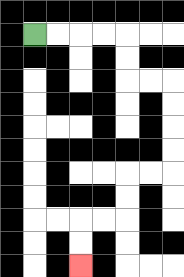{'start': '[1, 1]', 'end': '[3, 11]', 'path_directions': 'R,R,R,R,D,D,R,R,D,D,D,D,L,L,D,D,L,L,D,D', 'path_coordinates': '[[1, 1], [2, 1], [3, 1], [4, 1], [5, 1], [5, 2], [5, 3], [6, 3], [7, 3], [7, 4], [7, 5], [7, 6], [7, 7], [6, 7], [5, 7], [5, 8], [5, 9], [4, 9], [3, 9], [3, 10], [3, 11]]'}